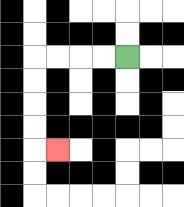{'start': '[5, 2]', 'end': '[2, 6]', 'path_directions': 'L,L,L,L,D,D,D,D,R', 'path_coordinates': '[[5, 2], [4, 2], [3, 2], [2, 2], [1, 2], [1, 3], [1, 4], [1, 5], [1, 6], [2, 6]]'}